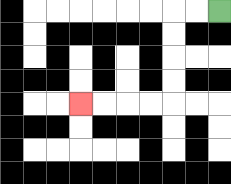{'start': '[9, 0]', 'end': '[3, 4]', 'path_directions': 'L,L,D,D,D,D,L,L,L,L', 'path_coordinates': '[[9, 0], [8, 0], [7, 0], [7, 1], [7, 2], [7, 3], [7, 4], [6, 4], [5, 4], [4, 4], [3, 4]]'}